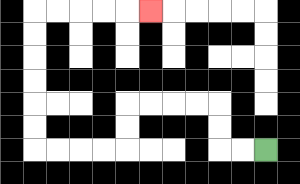{'start': '[11, 6]', 'end': '[6, 0]', 'path_directions': 'L,L,U,U,L,L,L,L,D,D,L,L,L,L,U,U,U,U,U,U,R,R,R,R,R', 'path_coordinates': '[[11, 6], [10, 6], [9, 6], [9, 5], [9, 4], [8, 4], [7, 4], [6, 4], [5, 4], [5, 5], [5, 6], [4, 6], [3, 6], [2, 6], [1, 6], [1, 5], [1, 4], [1, 3], [1, 2], [1, 1], [1, 0], [2, 0], [3, 0], [4, 0], [5, 0], [6, 0]]'}